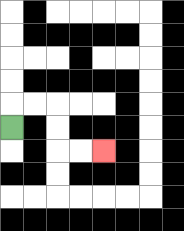{'start': '[0, 5]', 'end': '[4, 6]', 'path_directions': 'U,R,R,D,D,R,R', 'path_coordinates': '[[0, 5], [0, 4], [1, 4], [2, 4], [2, 5], [2, 6], [3, 6], [4, 6]]'}